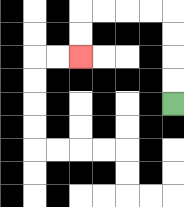{'start': '[7, 4]', 'end': '[3, 2]', 'path_directions': 'U,U,U,U,L,L,L,L,D,D', 'path_coordinates': '[[7, 4], [7, 3], [7, 2], [7, 1], [7, 0], [6, 0], [5, 0], [4, 0], [3, 0], [3, 1], [3, 2]]'}